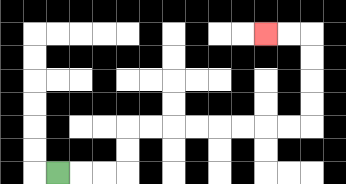{'start': '[2, 7]', 'end': '[11, 1]', 'path_directions': 'R,R,R,U,U,R,R,R,R,R,R,R,R,U,U,U,U,L,L', 'path_coordinates': '[[2, 7], [3, 7], [4, 7], [5, 7], [5, 6], [5, 5], [6, 5], [7, 5], [8, 5], [9, 5], [10, 5], [11, 5], [12, 5], [13, 5], [13, 4], [13, 3], [13, 2], [13, 1], [12, 1], [11, 1]]'}